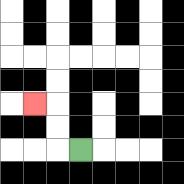{'start': '[3, 6]', 'end': '[1, 4]', 'path_directions': 'L,U,U,L', 'path_coordinates': '[[3, 6], [2, 6], [2, 5], [2, 4], [1, 4]]'}